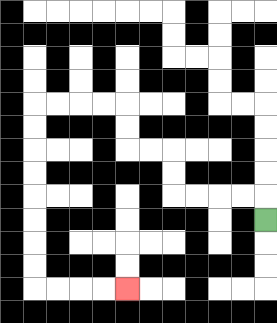{'start': '[11, 9]', 'end': '[5, 12]', 'path_directions': 'U,L,L,L,L,U,U,L,L,U,U,L,L,L,L,D,D,D,D,D,D,D,D,R,R,R,R', 'path_coordinates': '[[11, 9], [11, 8], [10, 8], [9, 8], [8, 8], [7, 8], [7, 7], [7, 6], [6, 6], [5, 6], [5, 5], [5, 4], [4, 4], [3, 4], [2, 4], [1, 4], [1, 5], [1, 6], [1, 7], [1, 8], [1, 9], [1, 10], [1, 11], [1, 12], [2, 12], [3, 12], [4, 12], [5, 12]]'}